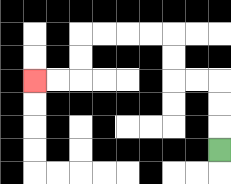{'start': '[9, 6]', 'end': '[1, 3]', 'path_directions': 'U,U,U,L,L,U,U,L,L,L,L,D,D,L,L', 'path_coordinates': '[[9, 6], [9, 5], [9, 4], [9, 3], [8, 3], [7, 3], [7, 2], [7, 1], [6, 1], [5, 1], [4, 1], [3, 1], [3, 2], [3, 3], [2, 3], [1, 3]]'}